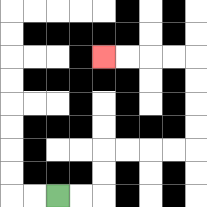{'start': '[2, 8]', 'end': '[4, 2]', 'path_directions': 'R,R,U,U,R,R,R,R,U,U,U,U,L,L,L,L', 'path_coordinates': '[[2, 8], [3, 8], [4, 8], [4, 7], [4, 6], [5, 6], [6, 6], [7, 6], [8, 6], [8, 5], [8, 4], [8, 3], [8, 2], [7, 2], [6, 2], [5, 2], [4, 2]]'}